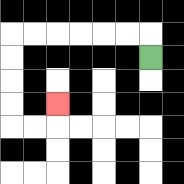{'start': '[6, 2]', 'end': '[2, 4]', 'path_directions': 'U,L,L,L,L,L,L,D,D,D,D,R,R,U', 'path_coordinates': '[[6, 2], [6, 1], [5, 1], [4, 1], [3, 1], [2, 1], [1, 1], [0, 1], [0, 2], [0, 3], [0, 4], [0, 5], [1, 5], [2, 5], [2, 4]]'}